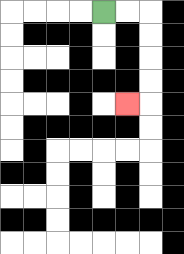{'start': '[4, 0]', 'end': '[5, 4]', 'path_directions': 'R,R,D,D,D,D,L', 'path_coordinates': '[[4, 0], [5, 0], [6, 0], [6, 1], [6, 2], [6, 3], [6, 4], [5, 4]]'}